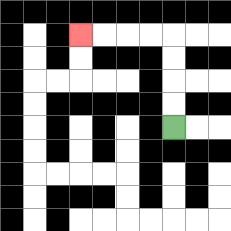{'start': '[7, 5]', 'end': '[3, 1]', 'path_directions': 'U,U,U,U,L,L,L,L', 'path_coordinates': '[[7, 5], [7, 4], [7, 3], [7, 2], [7, 1], [6, 1], [5, 1], [4, 1], [3, 1]]'}